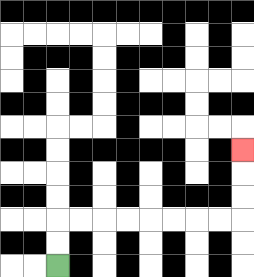{'start': '[2, 11]', 'end': '[10, 6]', 'path_directions': 'U,U,R,R,R,R,R,R,R,R,U,U,U', 'path_coordinates': '[[2, 11], [2, 10], [2, 9], [3, 9], [4, 9], [5, 9], [6, 9], [7, 9], [8, 9], [9, 9], [10, 9], [10, 8], [10, 7], [10, 6]]'}